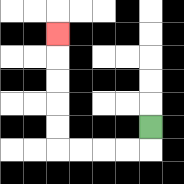{'start': '[6, 5]', 'end': '[2, 1]', 'path_directions': 'D,L,L,L,L,U,U,U,U,U', 'path_coordinates': '[[6, 5], [6, 6], [5, 6], [4, 6], [3, 6], [2, 6], [2, 5], [2, 4], [2, 3], [2, 2], [2, 1]]'}